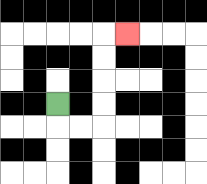{'start': '[2, 4]', 'end': '[5, 1]', 'path_directions': 'D,R,R,U,U,U,U,R', 'path_coordinates': '[[2, 4], [2, 5], [3, 5], [4, 5], [4, 4], [4, 3], [4, 2], [4, 1], [5, 1]]'}